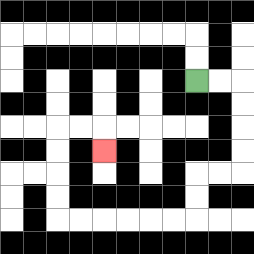{'start': '[8, 3]', 'end': '[4, 6]', 'path_directions': 'R,R,D,D,D,D,L,L,D,D,L,L,L,L,L,L,U,U,U,U,R,R,D', 'path_coordinates': '[[8, 3], [9, 3], [10, 3], [10, 4], [10, 5], [10, 6], [10, 7], [9, 7], [8, 7], [8, 8], [8, 9], [7, 9], [6, 9], [5, 9], [4, 9], [3, 9], [2, 9], [2, 8], [2, 7], [2, 6], [2, 5], [3, 5], [4, 5], [4, 6]]'}